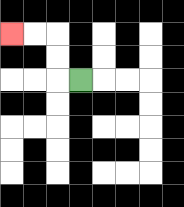{'start': '[3, 3]', 'end': '[0, 1]', 'path_directions': 'L,U,U,L,L', 'path_coordinates': '[[3, 3], [2, 3], [2, 2], [2, 1], [1, 1], [0, 1]]'}